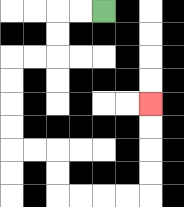{'start': '[4, 0]', 'end': '[6, 4]', 'path_directions': 'L,L,D,D,L,L,D,D,D,D,R,R,D,D,R,R,R,R,U,U,U,U', 'path_coordinates': '[[4, 0], [3, 0], [2, 0], [2, 1], [2, 2], [1, 2], [0, 2], [0, 3], [0, 4], [0, 5], [0, 6], [1, 6], [2, 6], [2, 7], [2, 8], [3, 8], [4, 8], [5, 8], [6, 8], [6, 7], [6, 6], [6, 5], [6, 4]]'}